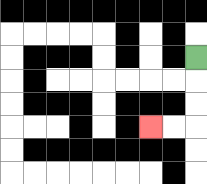{'start': '[8, 2]', 'end': '[6, 5]', 'path_directions': 'D,D,D,L,L', 'path_coordinates': '[[8, 2], [8, 3], [8, 4], [8, 5], [7, 5], [6, 5]]'}